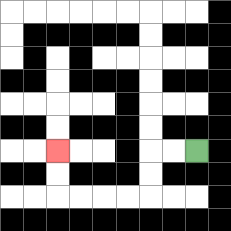{'start': '[8, 6]', 'end': '[2, 6]', 'path_directions': 'L,L,D,D,L,L,L,L,U,U', 'path_coordinates': '[[8, 6], [7, 6], [6, 6], [6, 7], [6, 8], [5, 8], [4, 8], [3, 8], [2, 8], [2, 7], [2, 6]]'}